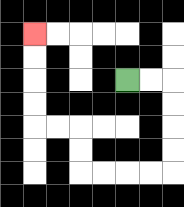{'start': '[5, 3]', 'end': '[1, 1]', 'path_directions': 'R,R,D,D,D,D,L,L,L,L,U,U,L,L,U,U,U,U', 'path_coordinates': '[[5, 3], [6, 3], [7, 3], [7, 4], [7, 5], [7, 6], [7, 7], [6, 7], [5, 7], [4, 7], [3, 7], [3, 6], [3, 5], [2, 5], [1, 5], [1, 4], [1, 3], [1, 2], [1, 1]]'}